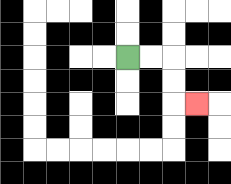{'start': '[5, 2]', 'end': '[8, 4]', 'path_directions': 'R,R,D,D,R', 'path_coordinates': '[[5, 2], [6, 2], [7, 2], [7, 3], [7, 4], [8, 4]]'}